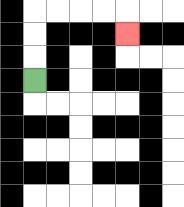{'start': '[1, 3]', 'end': '[5, 1]', 'path_directions': 'U,U,U,R,R,R,R,D', 'path_coordinates': '[[1, 3], [1, 2], [1, 1], [1, 0], [2, 0], [3, 0], [4, 0], [5, 0], [5, 1]]'}